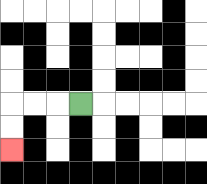{'start': '[3, 4]', 'end': '[0, 6]', 'path_directions': 'L,L,L,D,D', 'path_coordinates': '[[3, 4], [2, 4], [1, 4], [0, 4], [0, 5], [0, 6]]'}